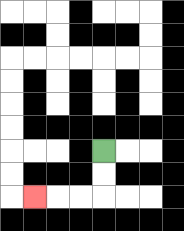{'start': '[4, 6]', 'end': '[1, 8]', 'path_directions': 'D,D,L,L,L', 'path_coordinates': '[[4, 6], [4, 7], [4, 8], [3, 8], [2, 8], [1, 8]]'}